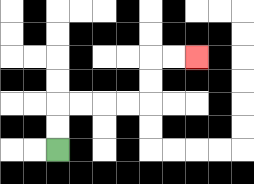{'start': '[2, 6]', 'end': '[8, 2]', 'path_directions': 'U,U,R,R,R,R,U,U,R,R', 'path_coordinates': '[[2, 6], [2, 5], [2, 4], [3, 4], [4, 4], [5, 4], [6, 4], [6, 3], [6, 2], [7, 2], [8, 2]]'}